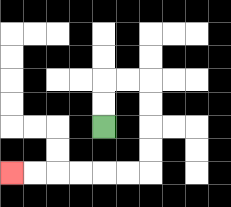{'start': '[4, 5]', 'end': '[0, 7]', 'path_directions': 'U,U,R,R,D,D,D,D,L,L,L,L,L,L', 'path_coordinates': '[[4, 5], [4, 4], [4, 3], [5, 3], [6, 3], [6, 4], [6, 5], [6, 6], [6, 7], [5, 7], [4, 7], [3, 7], [2, 7], [1, 7], [0, 7]]'}